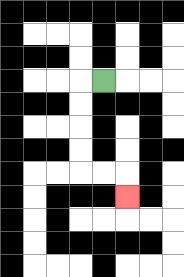{'start': '[4, 3]', 'end': '[5, 8]', 'path_directions': 'L,D,D,D,D,R,R,D', 'path_coordinates': '[[4, 3], [3, 3], [3, 4], [3, 5], [3, 6], [3, 7], [4, 7], [5, 7], [5, 8]]'}